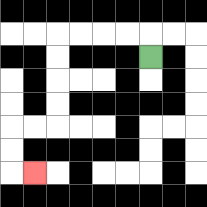{'start': '[6, 2]', 'end': '[1, 7]', 'path_directions': 'U,L,L,L,L,D,D,D,D,L,L,D,D,R', 'path_coordinates': '[[6, 2], [6, 1], [5, 1], [4, 1], [3, 1], [2, 1], [2, 2], [2, 3], [2, 4], [2, 5], [1, 5], [0, 5], [0, 6], [0, 7], [1, 7]]'}